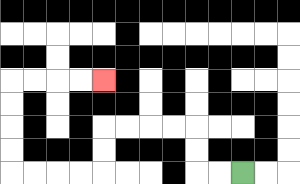{'start': '[10, 7]', 'end': '[4, 3]', 'path_directions': 'L,L,U,U,L,L,L,L,D,D,L,L,L,L,U,U,U,U,R,R,R,R', 'path_coordinates': '[[10, 7], [9, 7], [8, 7], [8, 6], [8, 5], [7, 5], [6, 5], [5, 5], [4, 5], [4, 6], [4, 7], [3, 7], [2, 7], [1, 7], [0, 7], [0, 6], [0, 5], [0, 4], [0, 3], [1, 3], [2, 3], [3, 3], [4, 3]]'}